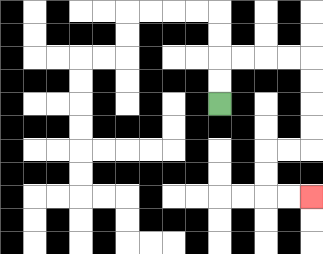{'start': '[9, 4]', 'end': '[13, 8]', 'path_directions': 'U,U,R,R,R,R,D,D,D,D,L,L,D,D,R,R', 'path_coordinates': '[[9, 4], [9, 3], [9, 2], [10, 2], [11, 2], [12, 2], [13, 2], [13, 3], [13, 4], [13, 5], [13, 6], [12, 6], [11, 6], [11, 7], [11, 8], [12, 8], [13, 8]]'}